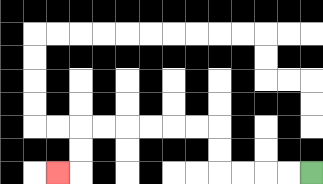{'start': '[13, 7]', 'end': '[2, 7]', 'path_directions': 'L,L,L,L,U,U,L,L,L,L,L,L,D,D,L', 'path_coordinates': '[[13, 7], [12, 7], [11, 7], [10, 7], [9, 7], [9, 6], [9, 5], [8, 5], [7, 5], [6, 5], [5, 5], [4, 5], [3, 5], [3, 6], [3, 7], [2, 7]]'}